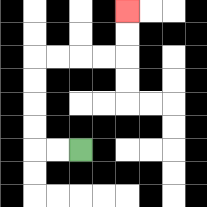{'start': '[3, 6]', 'end': '[5, 0]', 'path_directions': 'L,L,U,U,U,U,R,R,R,R,U,U', 'path_coordinates': '[[3, 6], [2, 6], [1, 6], [1, 5], [1, 4], [1, 3], [1, 2], [2, 2], [3, 2], [4, 2], [5, 2], [5, 1], [5, 0]]'}